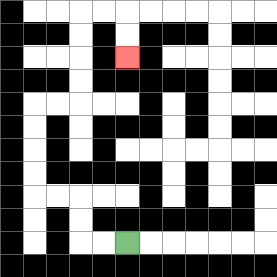{'start': '[5, 10]', 'end': '[5, 2]', 'path_directions': 'L,L,U,U,L,L,U,U,U,U,R,R,U,U,U,U,R,R,D,D', 'path_coordinates': '[[5, 10], [4, 10], [3, 10], [3, 9], [3, 8], [2, 8], [1, 8], [1, 7], [1, 6], [1, 5], [1, 4], [2, 4], [3, 4], [3, 3], [3, 2], [3, 1], [3, 0], [4, 0], [5, 0], [5, 1], [5, 2]]'}